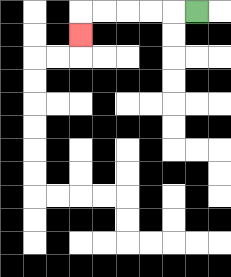{'start': '[8, 0]', 'end': '[3, 1]', 'path_directions': 'L,L,L,L,L,D', 'path_coordinates': '[[8, 0], [7, 0], [6, 0], [5, 0], [4, 0], [3, 0], [3, 1]]'}